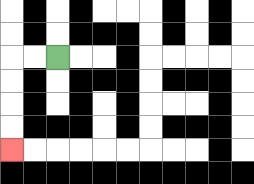{'start': '[2, 2]', 'end': '[0, 6]', 'path_directions': 'L,L,D,D,D,D', 'path_coordinates': '[[2, 2], [1, 2], [0, 2], [0, 3], [0, 4], [0, 5], [0, 6]]'}